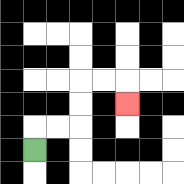{'start': '[1, 6]', 'end': '[5, 4]', 'path_directions': 'U,R,R,U,U,R,R,D', 'path_coordinates': '[[1, 6], [1, 5], [2, 5], [3, 5], [3, 4], [3, 3], [4, 3], [5, 3], [5, 4]]'}